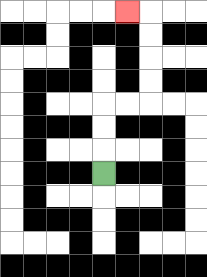{'start': '[4, 7]', 'end': '[5, 0]', 'path_directions': 'U,U,U,R,R,U,U,U,U,L', 'path_coordinates': '[[4, 7], [4, 6], [4, 5], [4, 4], [5, 4], [6, 4], [6, 3], [6, 2], [6, 1], [6, 0], [5, 0]]'}